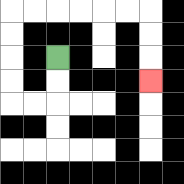{'start': '[2, 2]', 'end': '[6, 3]', 'path_directions': 'D,D,L,L,U,U,U,U,R,R,R,R,R,R,D,D,D', 'path_coordinates': '[[2, 2], [2, 3], [2, 4], [1, 4], [0, 4], [0, 3], [0, 2], [0, 1], [0, 0], [1, 0], [2, 0], [3, 0], [4, 0], [5, 0], [6, 0], [6, 1], [6, 2], [6, 3]]'}